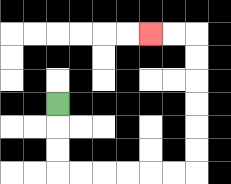{'start': '[2, 4]', 'end': '[6, 1]', 'path_directions': 'D,D,D,R,R,R,R,R,R,U,U,U,U,U,U,L,L', 'path_coordinates': '[[2, 4], [2, 5], [2, 6], [2, 7], [3, 7], [4, 7], [5, 7], [6, 7], [7, 7], [8, 7], [8, 6], [8, 5], [8, 4], [8, 3], [8, 2], [8, 1], [7, 1], [6, 1]]'}